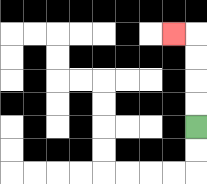{'start': '[8, 5]', 'end': '[7, 1]', 'path_directions': 'U,U,U,U,L', 'path_coordinates': '[[8, 5], [8, 4], [8, 3], [8, 2], [8, 1], [7, 1]]'}